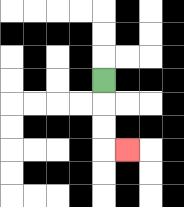{'start': '[4, 3]', 'end': '[5, 6]', 'path_directions': 'D,D,D,R', 'path_coordinates': '[[4, 3], [4, 4], [4, 5], [4, 6], [5, 6]]'}